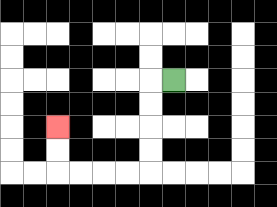{'start': '[7, 3]', 'end': '[2, 5]', 'path_directions': 'L,D,D,D,D,L,L,L,L,U,U', 'path_coordinates': '[[7, 3], [6, 3], [6, 4], [6, 5], [6, 6], [6, 7], [5, 7], [4, 7], [3, 7], [2, 7], [2, 6], [2, 5]]'}